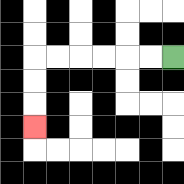{'start': '[7, 2]', 'end': '[1, 5]', 'path_directions': 'L,L,L,L,L,L,D,D,D', 'path_coordinates': '[[7, 2], [6, 2], [5, 2], [4, 2], [3, 2], [2, 2], [1, 2], [1, 3], [1, 4], [1, 5]]'}